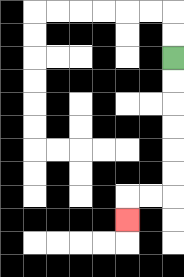{'start': '[7, 2]', 'end': '[5, 9]', 'path_directions': 'D,D,D,D,D,D,L,L,D', 'path_coordinates': '[[7, 2], [7, 3], [7, 4], [7, 5], [7, 6], [7, 7], [7, 8], [6, 8], [5, 8], [5, 9]]'}